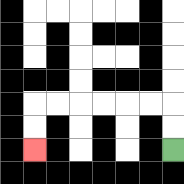{'start': '[7, 6]', 'end': '[1, 6]', 'path_directions': 'U,U,L,L,L,L,L,L,D,D', 'path_coordinates': '[[7, 6], [7, 5], [7, 4], [6, 4], [5, 4], [4, 4], [3, 4], [2, 4], [1, 4], [1, 5], [1, 6]]'}